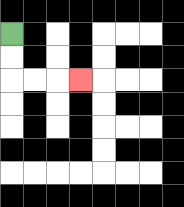{'start': '[0, 1]', 'end': '[3, 3]', 'path_directions': 'D,D,R,R,R', 'path_coordinates': '[[0, 1], [0, 2], [0, 3], [1, 3], [2, 3], [3, 3]]'}